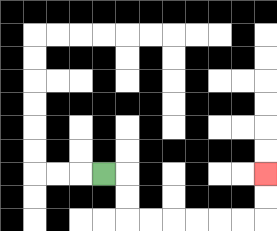{'start': '[4, 7]', 'end': '[11, 7]', 'path_directions': 'R,D,D,R,R,R,R,R,R,U,U', 'path_coordinates': '[[4, 7], [5, 7], [5, 8], [5, 9], [6, 9], [7, 9], [8, 9], [9, 9], [10, 9], [11, 9], [11, 8], [11, 7]]'}